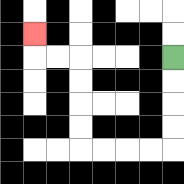{'start': '[7, 2]', 'end': '[1, 1]', 'path_directions': 'D,D,D,D,L,L,L,L,U,U,U,U,L,L,U', 'path_coordinates': '[[7, 2], [7, 3], [7, 4], [7, 5], [7, 6], [6, 6], [5, 6], [4, 6], [3, 6], [3, 5], [3, 4], [3, 3], [3, 2], [2, 2], [1, 2], [1, 1]]'}